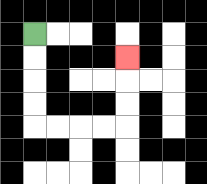{'start': '[1, 1]', 'end': '[5, 2]', 'path_directions': 'D,D,D,D,R,R,R,R,U,U,U', 'path_coordinates': '[[1, 1], [1, 2], [1, 3], [1, 4], [1, 5], [2, 5], [3, 5], [4, 5], [5, 5], [5, 4], [5, 3], [5, 2]]'}